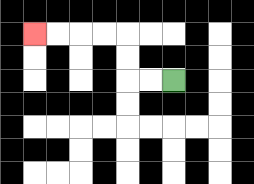{'start': '[7, 3]', 'end': '[1, 1]', 'path_directions': 'L,L,U,U,L,L,L,L', 'path_coordinates': '[[7, 3], [6, 3], [5, 3], [5, 2], [5, 1], [4, 1], [3, 1], [2, 1], [1, 1]]'}